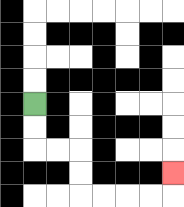{'start': '[1, 4]', 'end': '[7, 7]', 'path_directions': 'D,D,R,R,D,D,R,R,R,R,U', 'path_coordinates': '[[1, 4], [1, 5], [1, 6], [2, 6], [3, 6], [3, 7], [3, 8], [4, 8], [5, 8], [6, 8], [7, 8], [7, 7]]'}